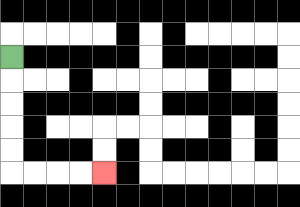{'start': '[0, 2]', 'end': '[4, 7]', 'path_directions': 'D,D,D,D,D,R,R,R,R', 'path_coordinates': '[[0, 2], [0, 3], [0, 4], [0, 5], [0, 6], [0, 7], [1, 7], [2, 7], [3, 7], [4, 7]]'}